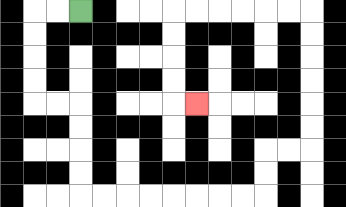{'start': '[3, 0]', 'end': '[8, 4]', 'path_directions': 'L,L,D,D,D,D,R,R,D,D,D,D,R,R,R,R,R,R,R,R,U,U,R,R,U,U,U,U,U,U,L,L,L,L,L,L,D,D,D,D,R', 'path_coordinates': '[[3, 0], [2, 0], [1, 0], [1, 1], [1, 2], [1, 3], [1, 4], [2, 4], [3, 4], [3, 5], [3, 6], [3, 7], [3, 8], [4, 8], [5, 8], [6, 8], [7, 8], [8, 8], [9, 8], [10, 8], [11, 8], [11, 7], [11, 6], [12, 6], [13, 6], [13, 5], [13, 4], [13, 3], [13, 2], [13, 1], [13, 0], [12, 0], [11, 0], [10, 0], [9, 0], [8, 0], [7, 0], [7, 1], [7, 2], [7, 3], [7, 4], [8, 4]]'}